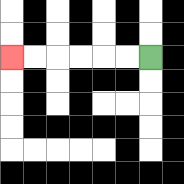{'start': '[6, 2]', 'end': '[0, 2]', 'path_directions': 'L,L,L,L,L,L', 'path_coordinates': '[[6, 2], [5, 2], [4, 2], [3, 2], [2, 2], [1, 2], [0, 2]]'}